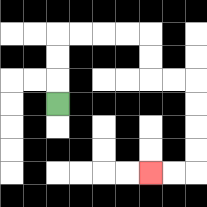{'start': '[2, 4]', 'end': '[6, 7]', 'path_directions': 'U,U,U,R,R,R,R,D,D,R,R,D,D,D,D,L,L', 'path_coordinates': '[[2, 4], [2, 3], [2, 2], [2, 1], [3, 1], [4, 1], [5, 1], [6, 1], [6, 2], [6, 3], [7, 3], [8, 3], [8, 4], [8, 5], [8, 6], [8, 7], [7, 7], [6, 7]]'}